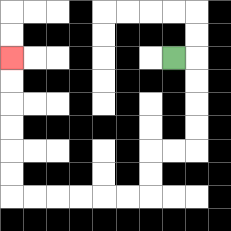{'start': '[7, 2]', 'end': '[0, 2]', 'path_directions': 'R,D,D,D,D,L,L,D,D,L,L,L,L,L,L,U,U,U,U,U,U', 'path_coordinates': '[[7, 2], [8, 2], [8, 3], [8, 4], [8, 5], [8, 6], [7, 6], [6, 6], [6, 7], [6, 8], [5, 8], [4, 8], [3, 8], [2, 8], [1, 8], [0, 8], [0, 7], [0, 6], [0, 5], [0, 4], [0, 3], [0, 2]]'}